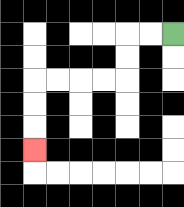{'start': '[7, 1]', 'end': '[1, 6]', 'path_directions': 'L,L,D,D,L,L,L,L,D,D,D', 'path_coordinates': '[[7, 1], [6, 1], [5, 1], [5, 2], [5, 3], [4, 3], [3, 3], [2, 3], [1, 3], [1, 4], [1, 5], [1, 6]]'}